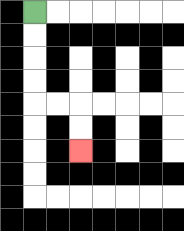{'start': '[1, 0]', 'end': '[3, 6]', 'path_directions': 'D,D,D,D,R,R,D,D', 'path_coordinates': '[[1, 0], [1, 1], [1, 2], [1, 3], [1, 4], [2, 4], [3, 4], [3, 5], [3, 6]]'}